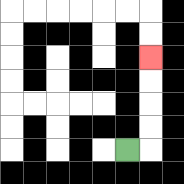{'start': '[5, 6]', 'end': '[6, 2]', 'path_directions': 'R,U,U,U,U', 'path_coordinates': '[[5, 6], [6, 6], [6, 5], [6, 4], [6, 3], [6, 2]]'}